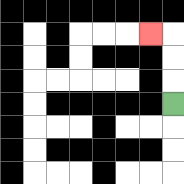{'start': '[7, 4]', 'end': '[6, 1]', 'path_directions': 'U,U,U,L', 'path_coordinates': '[[7, 4], [7, 3], [7, 2], [7, 1], [6, 1]]'}